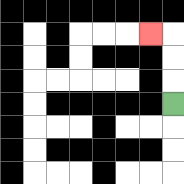{'start': '[7, 4]', 'end': '[6, 1]', 'path_directions': 'U,U,U,L', 'path_coordinates': '[[7, 4], [7, 3], [7, 2], [7, 1], [6, 1]]'}